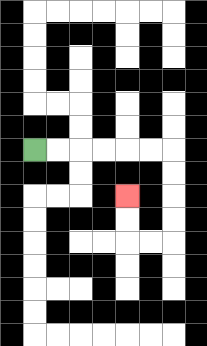{'start': '[1, 6]', 'end': '[5, 8]', 'path_directions': 'R,R,R,R,R,R,D,D,D,D,L,L,U,U', 'path_coordinates': '[[1, 6], [2, 6], [3, 6], [4, 6], [5, 6], [6, 6], [7, 6], [7, 7], [7, 8], [7, 9], [7, 10], [6, 10], [5, 10], [5, 9], [5, 8]]'}